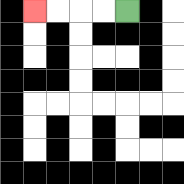{'start': '[5, 0]', 'end': '[1, 0]', 'path_directions': 'L,L,L,L', 'path_coordinates': '[[5, 0], [4, 0], [3, 0], [2, 0], [1, 0]]'}